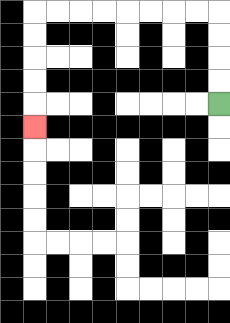{'start': '[9, 4]', 'end': '[1, 5]', 'path_directions': 'U,U,U,U,L,L,L,L,L,L,L,L,D,D,D,D,D', 'path_coordinates': '[[9, 4], [9, 3], [9, 2], [9, 1], [9, 0], [8, 0], [7, 0], [6, 0], [5, 0], [4, 0], [3, 0], [2, 0], [1, 0], [1, 1], [1, 2], [1, 3], [1, 4], [1, 5]]'}